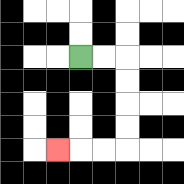{'start': '[3, 2]', 'end': '[2, 6]', 'path_directions': 'R,R,D,D,D,D,L,L,L', 'path_coordinates': '[[3, 2], [4, 2], [5, 2], [5, 3], [5, 4], [5, 5], [5, 6], [4, 6], [3, 6], [2, 6]]'}